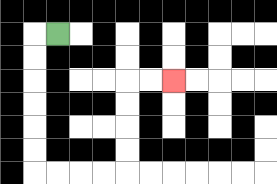{'start': '[2, 1]', 'end': '[7, 3]', 'path_directions': 'L,D,D,D,D,D,D,R,R,R,R,U,U,U,U,R,R', 'path_coordinates': '[[2, 1], [1, 1], [1, 2], [1, 3], [1, 4], [1, 5], [1, 6], [1, 7], [2, 7], [3, 7], [4, 7], [5, 7], [5, 6], [5, 5], [5, 4], [5, 3], [6, 3], [7, 3]]'}